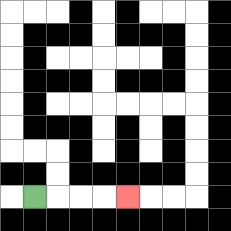{'start': '[1, 8]', 'end': '[5, 8]', 'path_directions': 'R,R,R,R', 'path_coordinates': '[[1, 8], [2, 8], [3, 8], [4, 8], [5, 8]]'}